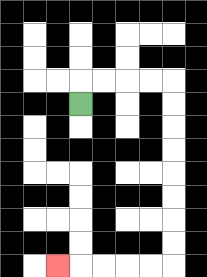{'start': '[3, 4]', 'end': '[2, 11]', 'path_directions': 'U,R,R,R,R,D,D,D,D,D,D,D,D,L,L,L,L,L', 'path_coordinates': '[[3, 4], [3, 3], [4, 3], [5, 3], [6, 3], [7, 3], [7, 4], [7, 5], [7, 6], [7, 7], [7, 8], [7, 9], [7, 10], [7, 11], [6, 11], [5, 11], [4, 11], [3, 11], [2, 11]]'}